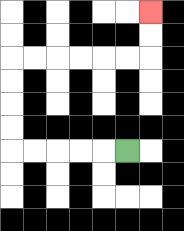{'start': '[5, 6]', 'end': '[6, 0]', 'path_directions': 'L,L,L,L,L,U,U,U,U,R,R,R,R,R,R,U,U', 'path_coordinates': '[[5, 6], [4, 6], [3, 6], [2, 6], [1, 6], [0, 6], [0, 5], [0, 4], [0, 3], [0, 2], [1, 2], [2, 2], [3, 2], [4, 2], [5, 2], [6, 2], [6, 1], [6, 0]]'}